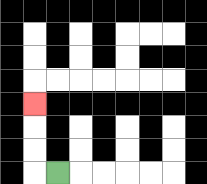{'start': '[2, 7]', 'end': '[1, 4]', 'path_directions': 'L,U,U,U', 'path_coordinates': '[[2, 7], [1, 7], [1, 6], [1, 5], [1, 4]]'}